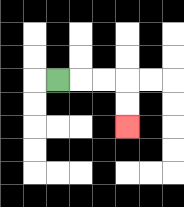{'start': '[2, 3]', 'end': '[5, 5]', 'path_directions': 'R,R,R,D,D', 'path_coordinates': '[[2, 3], [3, 3], [4, 3], [5, 3], [5, 4], [5, 5]]'}